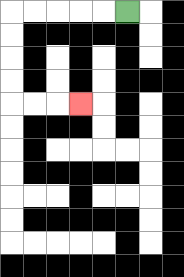{'start': '[5, 0]', 'end': '[3, 4]', 'path_directions': 'L,L,L,L,L,D,D,D,D,R,R,R', 'path_coordinates': '[[5, 0], [4, 0], [3, 0], [2, 0], [1, 0], [0, 0], [0, 1], [0, 2], [0, 3], [0, 4], [1, 4], [2, 4], [3, 4]]'}